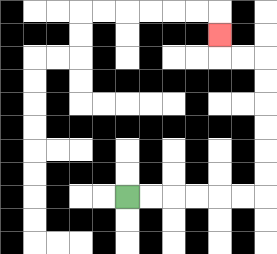{'start': '[5, 8]', 'end': '[9, 1]', 'path_directions': 'R,R,R,R,R,R,U,U,U,U,U,U,L,L,U', 'path_coordinates': '[[5, 8], [6, 8], [7, 8], [8, 8], [9, 8], [10, 8], [11, 8], [11, 7], [11, 6], [11, 5], [11, 4], [11, 3], [11, 2], [10, 2], [9, 2], [9, 1]]'}